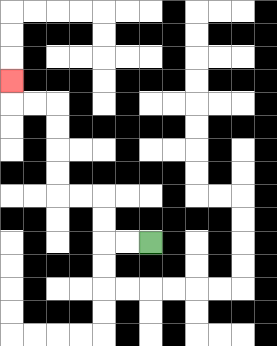{'start': '[6, 10]', 'end': '[0, 3]', 'path_directions': 'L,L,U,U,L,L,U,U,U,U,L,L,U', 'path_coordinates': '[[6, 10], [5, 10], [4, 10], [4, 9], [4, 8], [3, 8], [2, 8], [2, 7], [2, 6], [2, 5], [2, 4], [1, 4], [0, 4], [0, 3]]'}